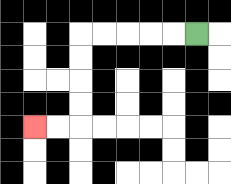{'start': '[8, 1]', 'end': '[1, 5]', 'path_directions': 'L,L,L,L,L,D,D,D,D,L,L', 'path_coordinates': '[[8, 1], [7, 1], [6, 1], [5, 1], [4, 1], [3, 1], [3, 2], [3, 3], [3, 4], [3, 5], [2, 5], [1, 5]]'}